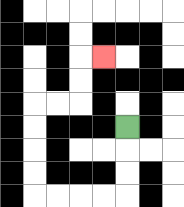{'start': '[5, 5]', 'end': '[4, 2]', 'path_directions': 'D,D,D,L,L,L,L,U,U,U,U,R,R,U,U,R', 'path_coordinates': '[[5, 5], [5, 6], [5, 7], [5, 8], [4, 8], [3, 8], [2, 8], [1, 8], [1, 7], [1, 6], [1, 5], [1, 4], [2, 4], [3, 4], [3, 3], [3, 2], [4, 2]]'}